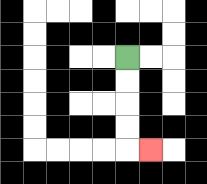{'start': '[5, 2]', 'end': '[6, 6]', 'path_directions': 'D,D,D,D,R', 'path_coordinates': '[[5, 2], [5, 3], [5, 4], [5, 5], [5, 6], [6, 6]]'}